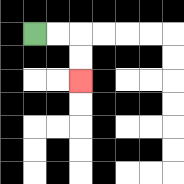{'start': '[1, 1]', 'end': '[3, 3]', 'path_directions': 'R,R,D,D', 'path_coordinates': '[[1, 1], [2, 1], [3, 1], [3, 2], [3, 3]]'}